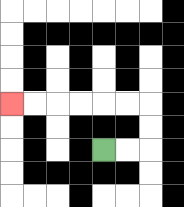{'start': '[4, 6]', 'end': '[0, 4]', 'path_directions': 'R,R,U,U,L,L,L,L,L,L', 'path_coordinates': '[[4, 6], [5, 6], [6, 6], [6, 5], [6, 4], [5, 4], [4, 4], [3, 4], [2, 4], [1, 4], [0, 4]]'}